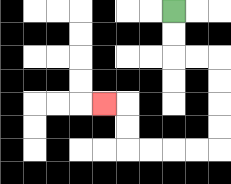{'start': '[7, 0]', 'end': '[4, 4]', 'path_directions': 'D,D,R,R,D,D,D,D,L,L,L,L,U,U,L', 'path_coordinates': '[[7, 0], [7, 1], [7, 2], [8, 2], [9, 2], [9, 3], [9, 4], [9, 5], [9, 6], [8, 6], [7, 6], [6, 6], [5, 6], [5, 5], [5, 4], [4, 4]]'}